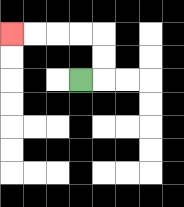{'start': '[3, 3]', 'end': '[0, 1]', 'path_directions': 'R,U,U,L,L,L,L', 'path_coordinates': '[[3, 3], [4, 3], [4, 2], [4, 1], [3, 1], [2, 1], [1, 1], [0, 1]]'}